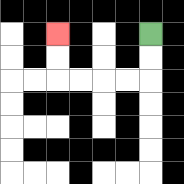{'start': '[6, 1]', 'end': '[2, 1]', 'path_directions': 'D,D,L,L,L,L,U,U', 'path_coordinates': '[[6, 1], [6, 2], [6, 3], [5, 3], [4, 3], [3, 3], [2, 3], [2, 2], [2, 1]]'}